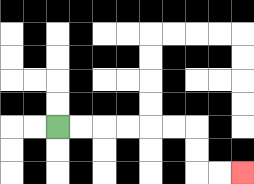{'start': '[2, 5]', 'end': '[10, 7]', 'path_directions': 'R,R,R,R,R,R,D,D,R,R', 'path_coordinates': '[[2, 5], [3, 5], [4, 5], [5, 5], [6, 5], [7, 5], [8, 5], [8, 6], [8, 7], [9, 7], [10, 7]]'}